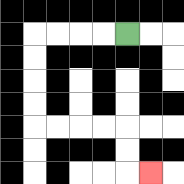{'start': '[5, 1]', 'end': '[6, 7]', 'path_directions': 'L,L,L,L,D,D,D,D,R,R,R,R,D,D,R', 'path_coordinates': '[[5, 1], [4, 1], [3, 1], [2, 1], [1, 1], [1, 2], [1, 3], [1, 4], [1, 5], [2, 5], [3, 5], [4, 5], [5, 5], [5, 6], [5, 7], [6, 7]]'}